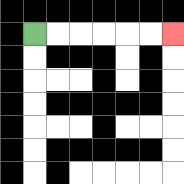{'start': '[1, 1]', 'end': '[7, 1]', 'path_directions': 'R,R,R,R,R,R', 'path_coordinates': '[[1, 1], [2, 1], [3, 1], [4, 1], [5, 1], [6, 1], [7, 1]]'}